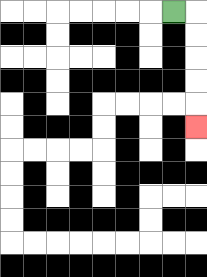{'start': '[7, 0]', 'end': '[8, 5]', 'path_directions': 'R,D,D,D,D,D', 'path_coordinates': '[[7, 0], [8, 0], [8, 1], [8, 2], [8, 3], [8, 4], [8, 5]]'}